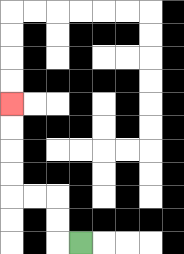{'start': '[3, 10]', 'end': '[0, 4]', 'path_directions': 'L,U,U,L,L,U,U,U,U', 'path_coordinates': '[[3, 10], [2, 10], [2, 9], [2, 8], [1, 8], [0, 8], [0, 7], [0, 6], [0, 5], [0, 4]]'}